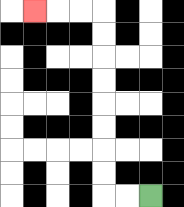{'start': '[6, 8]', 'end': '[1, 0]', 'path_directions': 'L,L,U,U,U,U,U,U,U,U,L,L,L', 'path_coordinates': '[[6, 8], [5, 8], [4, 8], [4, 7], [4, 6], [4, 5], [4, 4], [4, 3], [4, 2], [4, 1], [4, 0], [3, 0], [2, 0], [1, 0]]'}